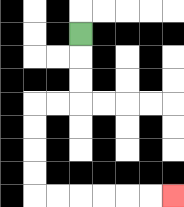{'start': '[3, 1]', 'end': '[7, 8]', 'path_directions': 'D,D,D,L,L,D,D,D,D,R,R,R,R,R,R', 'path_coordinates': '[[3, 1], [3, 2], [3, 3], [3, 4], [2, 4], [1, 4], [1, 5], [1, 6], [1, 7], [1, 8], [2, 8], [3, 8], [4, 8], [5, 8], [6, 8], [7, 8]]'}